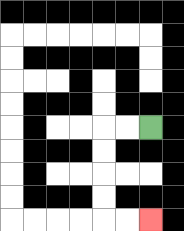{'start': '[6, 5]', 'end': '[6, 9]', 'path_directions': 'L,L,D,D,D,D,R,R', 'path_coordinates': '[[6, 5], [5, 5], [4, 5], [4, 6], [4, 7], [4, 8], [4, 9], [5, 9], [6, 9]]'}